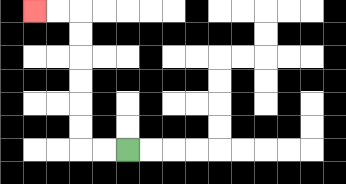{'start': '[5, 6]', 'end': '[1, 0]', 'path_directions': 'L,L,U,U,U,U,U,U,L,L', 'path_coordinates': '[[5, 6], [4, 6], [3, 6], [3, 5], [3, 4], [3, 3], [3, 2], [3, 1], [3, 0], [2, 0], [1, 0]]'}